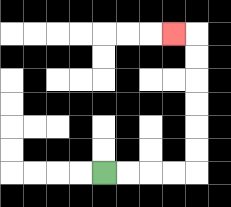{'start': '[4, 7]', 'end': '[7, 1]', 'path_directions': 'R,R,R,R,U,U,U,U,U,U,L', 'path_coordinates': '[[4, 7], [5, 7], [6, 7], [7, 7], [8, 7], [8, 6], [8, 5], [8, 4], [8, 3], [8, 2], [8, 1], [7, 1]]'}